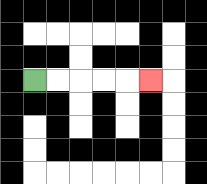{'start': '[1, 3]', 'end': '[6, 3]', 'path_directions': 'R,R,R,R,R', 'path_coordinates': '[[1, 3], [2, 3], [3, 3], [4, 3], [5, 3], [6, 3]]'}